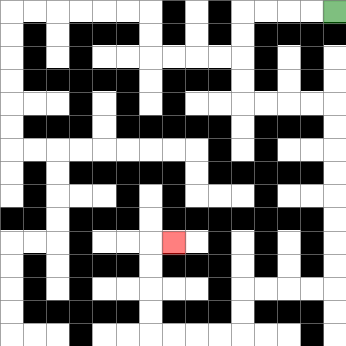{'start': '[14, 0]', 'end': '[7, 10]', 'path_directions': 'L,L,L,L,D,D,D,D,R,R,R,R,D,D,D,D,D,D,D,D,L,L,L,L,D,D,L,L,L,L,U,U,U,U,R', 'path_coordinates': '[[14, 0], [13, 0], [12, 0], [11, 0], [10, 0], [10, 1], [10, 2], [10, 3], [10, 4], [11, 4], [12, 4], [13, 4], [14, 4], [14, 5], [14, 6], [14, 7], [14, 8], [14, 9], [14, 10], [14, 11], [14, 12], [13, 12], [12, 12], [11, 12], [10, 12], [10, 13], [10, 14], [9, 14], [8, 14], [7, 14], [6, 14], [6, 13], [6, 12], [6, 11], [6, 10], [7, 10]]'}